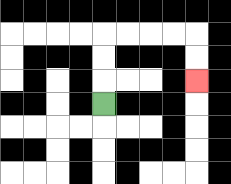{'start': '[4, 4]', 'end': '[8, 3]', 'path_directions': 'U,U,U,R,R,R,R,D,D', 'path_coordinates': '[[4, 4], [4, 3], [4, 2], [4, 1], [5, 1], [6, 1], [7, 1], [8, 1], [8, 2], [8, 3]]'}